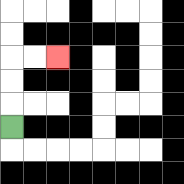{'start': '[0, 5]', 'end': '[2, 2]', 'path_directions': 'U,U,U,R,R', 'path_coordinates': '[[0, 5], [0, 4], [0, 3], [0, 2], [1, 2], [2, 2]]'}